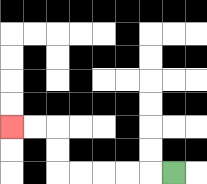{'start': '[7, 7]', 'end': '[0, 5]', 'path_directions': 'L,L,L,L,L,U,U,L,L', 'path_coordinates': '[[7, 7], [6, 7], [5, 7], [4, 7], [3, 7], [2, 7], [2, 6], [2, 5], [1, 5], [0, 5]]'}